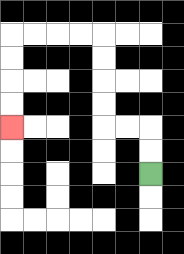{'start': '[6, 7]', 'end': '[0, 5]', 'path_directions': 'U,U,L,L,U,U,U,U,L,L,L,L,D,D,D,D', 'path_coordinates': '[[6, 7], [6, 6], [6, 5], [5, 5], [4, 5], [4, 4], [4, 3], [4, 2], [4, 1], [3, 1], [2, 1], [1, 1], [0, 1], [0, 2], [0, 3], [0, 4], [0, 5]]'}